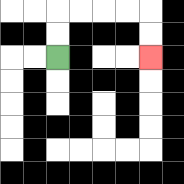{'start': '[2, 2]', 'end': '[6, 2]', 'path_directions': 'U,U,R,R,R,R,D,D', 'path_coordinates': '[[2, 2], [2, 1], [2, 0], [3, 0], [4, 0], [5, 0], [6, 0], [6, 1], [6, 2]]'}